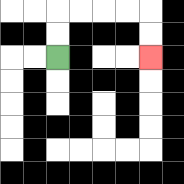{'start': '[2, 2]', 'end': '[6, 2]', 'path_directions': 'U,U,R,R,R,R,D,D', 'path_coordinates': '[[2, 2], [2, 1], [2, 0], [3, 0], [4, 0], [5, 0], [6, 0], [6, 1], [6, 2]]'}